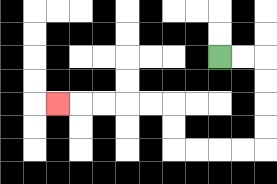{'start': '[9, 2]', 'end': '[2, 4]', 'path_directions': 'R,R,D,D,D,D,L,L,L,L,U,U,L,L,L,L,L', 'path_coordinates': '[[9, 2], [10, 2], [11, 2], [11, 3], [11, 4], [11, 5], [11, 6], [10, 6], [9, 6], [8, 6], [7, 6], [7, 5], [7, 4], [6, 4], [5, 4], [4, 4], [3, 4], [2, 4]]'}